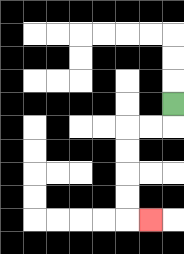{'start': '[7, 4]', 'end': '[6, 9]', 'path_directions': 'D,L,L,D,D,D,D,R', 'path_coordinates': '[[7, 4], [7, 5], [6, 5], [5, 5], [5, 6], [5, 7], [5, 8], [5, 9], [6, 9]]'}